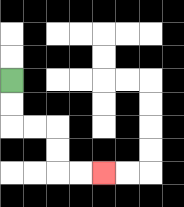{'start': '[0, 3]', 'end': '[4, 7]', 'path_directions': 'D,D,R,R,D,D,R,R', 'path_coordinates': '[[0, 3], [0, 4], [0, 5], [1, 5], [2, 5], [2, 6], [2, 7], [3, 7], [4, 7]]'}